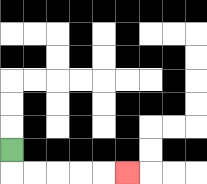{'start': '[0, 6]', 'end': '[5, 7]', 'path_directions': 'D,R,R,R,R,R', 'path_coordinates': '[[0, 6], [0, 7], [1, 7], [2, 7], [3, 7], [4, 7], [5, 7]]'}